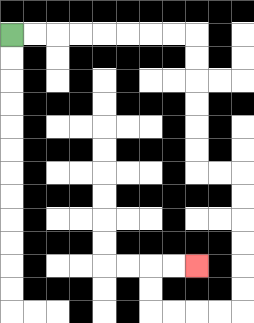{'start': '[0, 1]', 'end': '[8, 11]', 'path_directions': 'R,R,R,R,R,R,R,R,D,D,D,D,D,D,R,R,D,D,D,D,D,D,L,L,L,L,U,U,R,R', 'path_coordinates': '[[0, 1], [1, 1], [2, 1], [3, 1], [4, 1], [5, 1], [6, 1], [7, 1], [8, 1], [8, 2], [8, 3], [8, 4], [8, 5], [8, 6], [8, 7], [9, 7], [10, 7], [10, 8], [10, 9], [10, 10], [10, 11], [10, 12], [10, 13], [9, 13], [8, 13], [7, 13], [6, 13], [6, 12], [6, 11], [7, 11], [8, 11]]'}